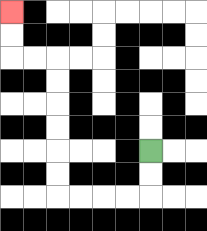{'start': '[6, 6]', 'end': '[0, 0]', 'path_directions': 'D,D,L,L,L,L,U,U,U,U,U,U,L,L,U,U', 'path_coordinates': '[[6, 6], [6, 7], [6, 8], [5, 8], [4, 8], [3, 8], [2, 8], [2, 7], [2, 6], [2, 5], [2, 4], [2, 3], [2, 2], [1, 2], [0, 2], [0, 1], [0, 0]]'}